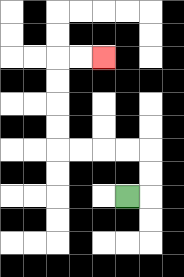{'start': '[5, 8]', 'end': '[4, 2]', 'path_directions': 'R,U,U,L,L,L,L,U,U,U,U,R,R', 'path_coordinates': '[[5, 8], [6, 8], [6, 7], [6, 6], [5, 6], [4, 6], [3, 6], [2, 6], [2, 5], [2, 4], [2, 3], [2, 2], [3, 2], [4, 2]]'}